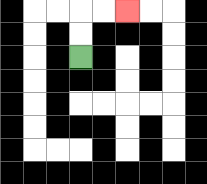{'start': '[3, 2]', 'end': '[5, 0]', 'path_directions': 'U,U,R,R', 'path_coordinates': '[[3, 2], [3, 1], [3, 0], [4, 0], [5, 0]]'}